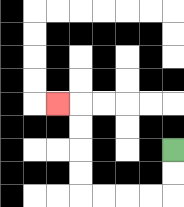{'start': '[7, 6]', 'end': '[2, 4]', 'path_directions': 'D,D,L,L,L,L,U,U,U,U,L', 'path_coordinates': '[[7, 6], [7, 7], [7, 8], [6, 8], [5, 8], [4, 8], [3, 8], [3, 7], [3, 6], [3, 5], [3, 4], [2, 4]]'}